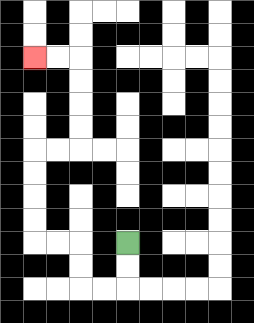{'start': '[5, 10]', 'end': '[1, 2]', 'path_directions': 'D,D,L,L,U,U,L,L,U,U,U,U,R,R,U,U,U,U,L,L', 'path_coordinates': '[[5, 10], [5, 11], [5, 12], [4, 12], [3, 12], [3, 11], [3, 10], [2, 10], [1, 10], [1, 9], [1, 8], [1, 7], [1, 6], [2, 6], [3, 6], [3, 5], [3, 4], [3, 3], [3, 2], [2, 2], [1, 2]]'}